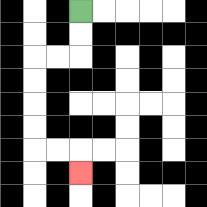{'start': '[3, 0]', 'end': '[3, 7]', 'path_directions': 'D,D,L,L,D,D,D,D,R,R,D', 'path_coordinates': '[[3, 0], [3, 1], [3, 2], [2, 2], [1, 2], [1, 3], [1, 4], [1, 5], [1, 6], [2, 6], [3, 6], [3, 7]]'}